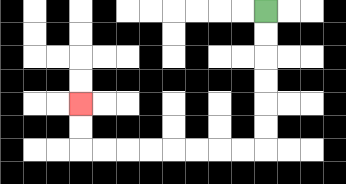{'start': '[11, 0]', 'end': '[3, 4]', 'path_directions': 'D,D,D,D,D,D,L,L,L,L,L,L,L,L,U,U', 'path_coordinates': '[[11, 0], [11, 1], [11, 2], [11, 3], [11, 4], [11, 5], [11, 6], [10, 6], [9, 6], [8, 6], [7, 6], [6, 6], [5, 6], [4, 6], [3, 6], [3, 5], [3, 4]]'}